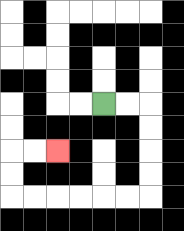{'start': '[4, 4]', 'end': '[2, 6]', 'path_directions': 'R,R,D,D,D,D,L,L,L,L,L,L,U,U,R,R', 'path_coordinates': '[[4, 4], [5, 4], [6, 4], [6, 5], [6, 6], [6, 7], [6, 8], [5, 8], [4, 8], [3, 8], [2, 8], [1, 8], [0, 8], [0, 7], [0, 6], [1, 6], [2, 6]]'}